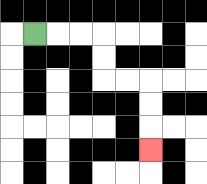{'start': '[1, 1]', 'end': '[6, 6]', 'path_directions': 'R,R,R,D,D,R,R,D,D,D', 'path_coordinates': '[[1, 1], [2, 1], [3, 1], [4, 1], [4, 2], [4, 3], [5, 3], [6, 3], [6, 4], [6, 5], [6, 6]]'}